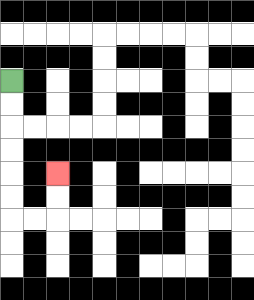{'start': '[0, 3]', 'end': '[2, 7]', 'path_directions': 'D,D,D,D,D,D,R,R,U,U', 'path_coordinates': '[[0, 3], [0, 4], [0, 5], [0, 6], [0, 7], [0, 8], [0, 9], [1, 9], [2, 9], [2, 8], [2, 7]]'}